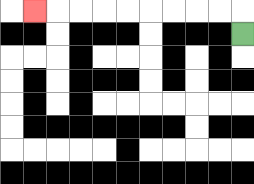{'start': '[10, 1]', 'end': '[1, 0]', 'path_directions': 'U,L,L,L,L,L,L,L,L,L', 'path_coordinates': '[[10, 1], [10, 0], [9, 0], [8, 0], [7, 0], [6, 0], [5, 0], [4, 0], [3, 0], [2, 0], [1, 0]]'}